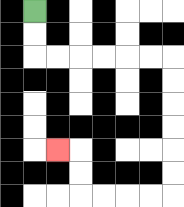{'start': '[1, 0]', 'end': '[2, 6]', 'path_directions': 'D,D,R,R,R,R,R,R,D,D,D,D,D,D,L,L,L,L,U,U,L', 'path_coordinates': '[[1, 0], [1, 1], [1, 2], [2, 2], [3, 2], [4, 2], [5, 2], [6, 2], [7, 2], [7, 3], [7, 4], [7, 5], [7, 6], [7, 7], [7, 8], [6, 8], [5, 8], [4, 8], [3, 8], [3, 7], [3, 6], [2, 6]]'}